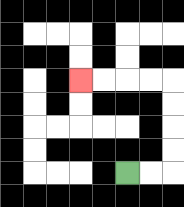{'start': '[5, 7]', 'end': '[3, 3]', 'path_directions': 'R,R,U,U,U,U,L,L,L,L', 'path_coordinates': '[[5, 7], [6, 7], [7, 7], [7, 6], [7, 5], [7, 4], [7, 3], [6, 3], [5, 3], [4, 3], [3, 3]]'}